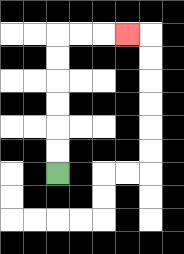{'start': '[2, 7]', 'end': '[5, 1]', 'path_directions': 'U,U,U,U,U,U,R,R,R', 'path_coordinates': '[[2, 7], [2, 6], [2, 5], [2, 4], [2, 3], [2, 2], [2, 1], [3, 1], [4, 1], [5, 1]]'}